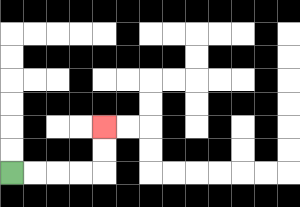{'start': '[0, 7]', 'end': '[4, 5]', 'path_directions': 'R,R,R,R,U,U', 'path_coordinates': '[[0, 7], [1, 7], [2, 7], [3, 7], [4, 7], [4, 6], [4, 5]]'}